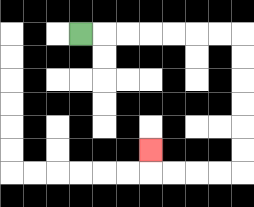{'start': '[3, 1]', 'end': '[6, 6]', 'path_directions': 'R,R,R,R,R,R,R,D,D,D,D,D,D,L,L,L,L,U', 'path_coordinates': '[[3, 1], [4, 1], [5, 1], [6, 1], [7, 1], [8, 1], [9, 1], [10, 1], [10, 2], [10, 3], [10, 4], [10, 5], [10, 6], [10, 7], [9, 7], [8, 7], [7, 7], [6, 7], [6, 6]]'}